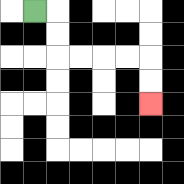{'start': '[1, 0]', 'end': '[6, 4]', 'path_directions': 'R,D,D,R,R,R,R,D,D', 'path_coordinates': '[[1, 0], [2, 0], [2, 1], [2, 2], [3, 2], [4, 2], [5, 2], [6, 2], [6, 3], [6, 4]]'}